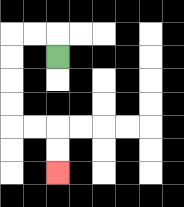{'start': '[2, 2]', 'end': '[2, 7]', 'path_directions': 'U,L,L,D,D,D,D,R,R,D,D', 'path_coordinates': '[[2, 2], [2, 1], [1, 1], [0, 1], [0, 2], [0, 3], [0, 4], [0, 5], [1, 5], [2, 5], [2, 6], [2, 7]]'}